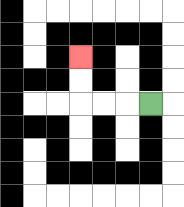{'start': '[6, 4]', 'end': '[3, 2]', 'path_directions': 'L,L,L,U,U', 'path_coordinates': '[[6, 4], [5, 4], [4, 4], [3, 4], [3, 3], [3, 2]]'}